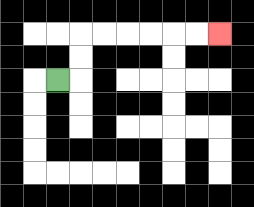{'start': '[2, 3]', 'end': '[9, 1]', 'path_directions': 'R,U,U,R,R,R,R,R,R', 'path_coordinates': '[[2, 3], [3, 3], [3, 2], [3, 1], [4, 1], [5, 1], [6, 1], [7, 1], [8, 1], [9, 1]]'}